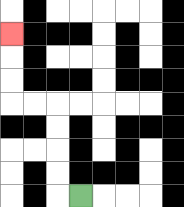{'start': '[3, 8]', 'end': '[0, 1]', 'path_directions': 'L,U,U,U,U,L,L,U,U,U', 'path_coordinates': '[[3, 8], [2, 8], [2, 7], [2, 6], [2, 5], [2, 4], [1, 4], [0, 4], [0, 3], [0, 2], [0, 1]]'}